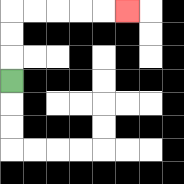{'start': '[0, 3]', 'end': '[5, 0]', 'path_directions': 'U,U,U,R,R,R,R,R', 'path_coordinates': '[[0, 3], [0, 2], [0, 1], [0, 0], [1, 0], [2, 0], [3, 0], [4, 0], [5, 0]]'}